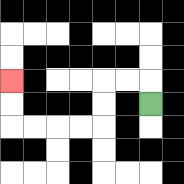{'start': '[6, 4]', 'end': '[0, 3]', 'path_directions': 'U,L,L,D,D,L,L,L,L,U,U', 'path_coordinates': '[[6, 4], [6, 3], [5, 3], [4, 3], [4, 4], [4, 5], [3, 5], [2, 5], [1, 5], [0, 5], [0, 4], [0, 3]]'}